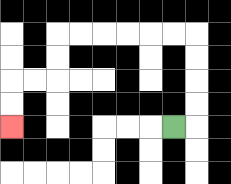{'start': '[7, 5]', 'end': '[0, 5]', 'path_directions': 'R,U,U,U,U,L,L,L,L,L,L,D,D,L,L,D,D', 'path_coordinates': '[[7, 5], [8, 5], [8, 4], [8, 3], [8, 2], [8, 1], [7, 1], [6, 1], [5, 1], [4, 1], [3, 1], [2, 1], [2, 2], [2, 3], [1, 3], [0, 3], [0, 4], [0, 5]]'}